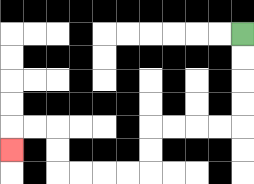{'start': '[10, 1]', 'end': '[0, 6]', 'path_directions': 'D,D,D,D,L,L,L,L,D,D,L,L,L,L,U,U,L,L,D', 'path_coordinates': '[[10, 1], [10, 2], [10, 3], [10, 4], [10, 5], [9, 5], [8, 5], [7, 5], [6, 5], [6, 6], [6, 7], [5, 7], [4, 7], [3, 7], [2, 7], [2, 6], [2, 5], [1, 5], [0, 5], [0, 6]]'}